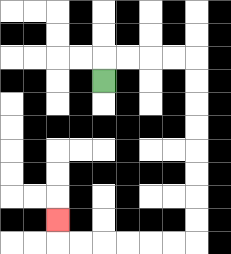{'start': '[4, 3]', 'end': '[2, 9]', 'path_directions': 'U,R,R,R,R,D,D,D,D,D,D,D,D,L,L,L,L,L,L,U', 'path_coordinates': '[[4, 3], [4, 2], [5, 2], [6, 2], [7, 2], [8, 2], [8, 3], [8, 4], [8, 5], [8, 6], [8, 7], [8, 8], [8, 9], [8, 10], [7, 10], [6, 10], [5, 10], [4, 10], [3, 10], [2, 10], [2, 9]]'}